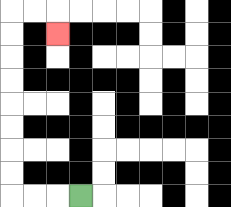{'start': '[3, 8]', 'end': '[2, 1]', 'path_directions': 'L,L,L,U,U,U,U,U,U,U,U,R,R,D', 'path_coordinates': '[[3, 8], [2, 8], [1, 8], [0, 8], [0, 7], [0, 6], [0, 5], [0, 4], [0, 3], [0, 2], [0, 1], [0, 0], [1, 0], [2, 0], [2, 1]]'}